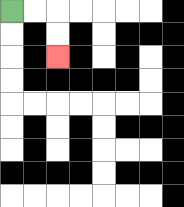{'start': '[0, 0]', 'end': '[2, 2]', 'path_directions': 'R,R,D,D', 'path_coordinates': '[[0, 0], [1, 0], [2, 0], [2, 1], [2, 2]]'}